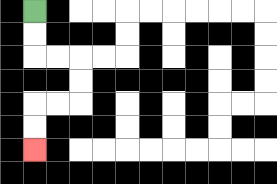{'start': '[1, 0]', 'end': '[1, 6]', 'path_directions': 'D,D,R,R,D,D,L,L,D,D', 'path_coordinates': '[[1, 0], [1, 1], [1, 2], [2, 2], [3, 2], [3, 3], [3, 4], [2, 4], [1, 4], [1, 5], [1, 6]]'}